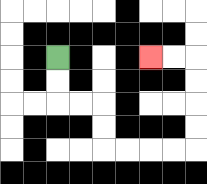{'start': '[2, 2]', 'end': '[6, 2]', 'path_directions': 'D,D,R,R,D,D,R,R,R,R,U,U,U,U,L,L', 'path_coordinates': '[[2, 2], [2, 3], [2, 4], [3, 4], [4, 4], [4, 5], [4, 6], [5, 6], [6, 6], [7, 6], [8, 6], [8, 5], [8, 4], [8, 3], [8, 2], [7, 2], [6, 2]]'}